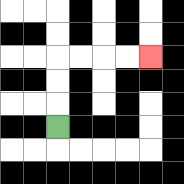{'start': '[2, 5]', 'end': '[6, 2]', 'path_directions': 'U,U,U,R,R,R,R', 'path_coordinates': '[[2, 5], [2, 4], [2, 3], [2, 2], [3, 2], [4, 2], [5, 2], [6, 2]]'}